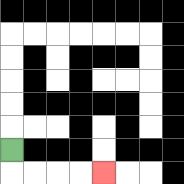{'start': '[0, 6]', 'end': '[4, 7]', 'path_directions': 'D,R,R,R,R', 'path_coordinates': '[[0, 6], [0, 7], [1, 7], [2, 7], [3, 7], [4, 7]]'}